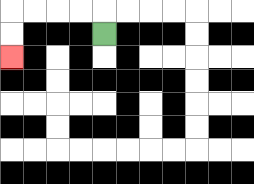{'start': '[4, 1]', 'end': '[0, 2]', 'path_directions': 'U,L,L,L,L,D,D', 'path_coordinates': '[[4, 1], [4, 0], [3, 0], [2, 0], [1, 0], [0, 0], [0, 1], [0, 2]]'}